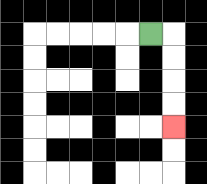{'start': '[6, 1]', 'end': '[7, 5]', 'path_directions': 'R,D,D,D,D', 'path_coordinates': '[[6, 1], [7, 1], [7, 2], [7, 3], [7, 4], [7, 5]]'}